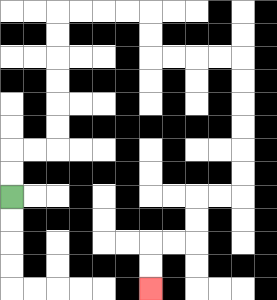{'start': '[0, 8]', 'end': '[6, 12]', 'path_directions': 'U,U,R,R,U,U,U,U,U,U,R,R,R,R,D,D,R,R,R,R,D,D,D,D,D,D,L,L,D,D,L,L,D,D', 'path_coordinates': '[[0, 8], [0, 7], [0, 6], [1, 6], [2, 6], [2, 5], [2, 4], [2, 3], [2, 2], [2, 1], [2, 0], [3, 0], [4, 0], [5, 0], [6, 0], [6, 1], [6, 2], [7, 2], [8, 2], [9, 2], [10, 2], [10, 3], [10, 4], [10, 5], [10, 6], [10, 7], [10, 8], [9, 8], [8, 8], [8, 9], [8, 10], [7, 10], [6, 10], [6, 11], [6, 12]]'}